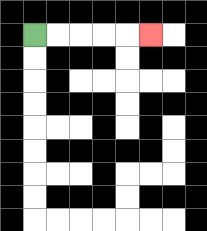{'start': '[1, 1]', 'end': '[6, 1]', 'path_directions': 'R,R,R,R,R', 'path_coordinates': '[[1, 1], [2, 1], [3, 1], [4, 1], [5, 1], [6, 1]]'}